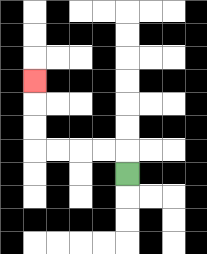{'start': '[5, 7]', 'end': '[1, 3]', 'path_directions': 'U,L,L,L,L,U,U,U', 'path_coordinates': '[[5, 7], [5, 6], [4, 6], [3, 6], [2, 6], [1, 6], [1, 5], [1, 4], [1, 3]]'}